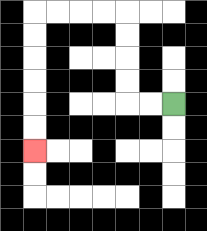{'start': '[7, 4]', 'end': '[1, 6]', 'path_directions': 'L,L,U,U,U,U,L,L,L,L,D,D,D,D,D,D', 'path_coordinates': '[[7, 4], [6, 4], [5, 4], [5, 3], [5, 2], [5, 1], [5, 0], [4, 0], [3, 0], [2, 0], [1, 0], [1, 1], [1, 2], [1, 3], [1, 4], [1, 5], [1, 6]]'}